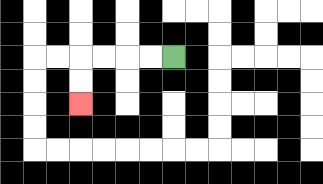{'start': '[7, 2]', 'end': '[3, 4]', 'path_directions': 'L,L,L,L,D,D', 'path_coordinates': '[[7, 2], [6, 2], [5, 2], [4, 2], [3, 2], [3, 3], [3, 4]]'}